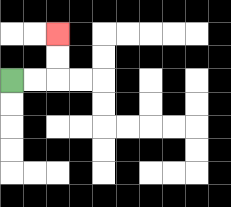{'start': '[0, 3]', 'end': '[2, 1]', 'path_directions': 'R,R,U,U', 'path_coordinates': '[[0, 3], [1, 3], [2, 3], [2, 2], [2, 1]]'}